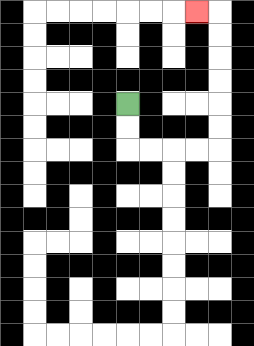{'start': '[5, 4]', 'end': '[8, 0]', 'path_directions': 'D,D,R,R,R,R,U,U,U,U,U,U,L', 'path_coordinates': '[[5, 4], [5, 5], [5, 6], [6, 6], [7, 6], [8, 6], [9, 6], [9, 5], [9, 4], [9, 3], [9, 2], [9, 1], [9, 0], [8, 0]]'}